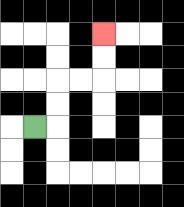{'start': '[1, 5]', 'end': '[4, 1]', 'path_directions': 'R,U,U,R,R,U,U', 'path_coordinates': '[[1, 5], [2, 5], [2, 4], [2, 3], [3, 3], [4, 3], [4, 2], [4, 1]]'}